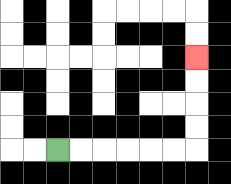{'start': '[2, 6]', 'end': '[8, 2]', 'path_directions': 'R,R,R,R,R,R,U,U,U,U', 'path_coordinates': '[[2, 6], [3, 6], [4, 6], [5, 6], [6, 6], [7, 6], [8, 6], [8, 5], [8, 4], [8, 3], [8, 2]]'}